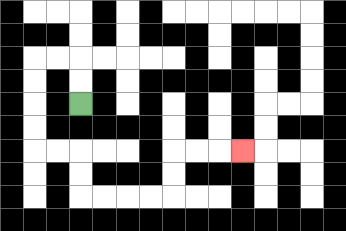{'start': '[3, 4]', 'end': '[10, 6]', 'path_directions': 'U,U,L,L,D,D,D,D,R,R,D,D,R,R,R,R,U,U,R,R,R', 'path_coordinates': '[[3, 4], [3, 3], [3, 2], [2, 2], [1, 2], [1, 3], [1, 4], [1, 5], [1, 6], [2, 6], [3, 6], [3, 7], [3, 8], [4, 8], [5, 8], [6, 8], [7, 8], [7, 7], [7, 6], [8, 6], [9, 6], [10, 6]]'}